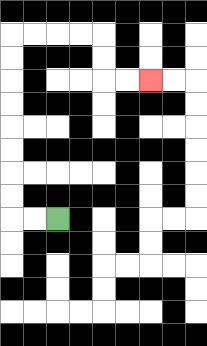{'start': '[2, 9]', 'end': '[6, 3]', 'path_directions': 'L,L,U,U,U,U,U,U,U,U,R,R,R,R,D,D,R,R', 'path_coordinates': '[[2, 9], [1, 9], [0, 9], [0, 8], [0, 7], [0, 6], [0, 5], [0, 4], [0, 3], [0, 2], [0, 1], [1, 1], [2, 1], [3, 1], [4, 1], [4, 2], [4, 3], [5, 3], [6, 3]]'}